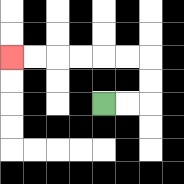{'start': '[4, 4]', 'end': '[0, 2]', 'path_directions': 'R,R,U,U,L,L,L,L,L,L', 'path_coordinates': '[[4, 4], [5, 4], [6, 4], [6, 3], [6, 2], [5, 2], [4, 2], [3, 2], [2, 2], [1, 2], [0, 2]]'}